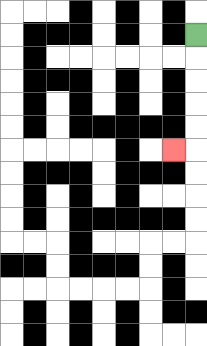{'start': '[8, 1]', 'end': '[7, 6]', 'path_directions': 'D,D,D,D,D,L', 'path_coordinates': '[[8, 1], [8, 2], [8, 3], [8, 4], [8, 5], [8, 6], [7, 6]]'}